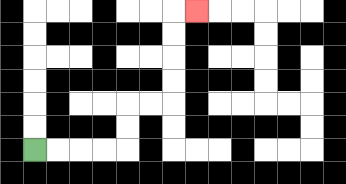{'start': '[1, 6]', 'end': '[8, 0]', 'path_directions': 'R,R,R,R,U,U,R,R,U,U,U,U,R', 'path_coordinates': '[[1, 6], [2, 6], [3, 6], [4, 6], [5, 6], [5, 5], [5, 4], [6, 4], [7, 4], [7, 3], [7, 2], [7, 1], [7, 0], [8, 0]]'}